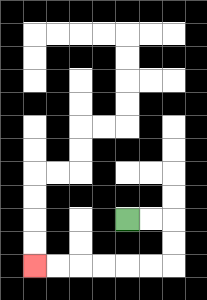{'start': '[5, 9]', 'end': '[1, 11]', 'path_directions': 'R,R,D,D,L,L,L,L,L,L', 'path_coordinates': '[[5, 9], [6, 9], [7, 9], [7, 10], [7, 11], [6, 11], [5, 11], [4, 11], [3, 11], [2, 11], [1, 11]]'}